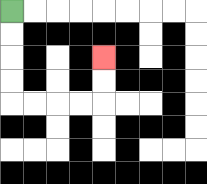{'start': '[0, 0]', 'end': '[4, 2]', 'path_directions': 'D,D,D,D,R,R,R,R,U,U', 'path_coordinates': '[[0, 0], [0, 1], [0, 2], [0, 3], [0, 4], [1, 4], [2, 4], [3, 4], [4, 4], [4, 3], [4, 2]]'}